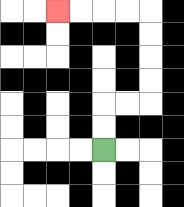{'start': '[4, 6]', 'end': '[2, 0]', 'path_directions': 'U,U,R,R,U,U,U,U,L,L,L,L', 'path_coordinates': '[[4, 6], [4, 5], [4, 4], [5, 4], [6, 4], [6, 3], [6, 2], [6, 1], [6, 0], [5, 0], [4, 0], [3, 0], [2, 0]]'}